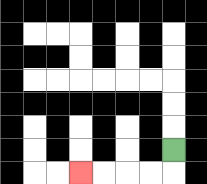{'start': '[7, 6]', 'end': '[3, 7]', 'path_directions': 'D,L,L,L,L', 'path_coordinates': '[[7, 6], [7, 7], [6, 7], [5, 7], [4, 7], [3, 7]]'}